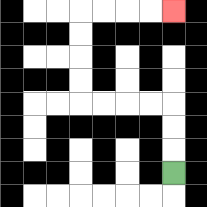{'start': '[7, 7]', 'end': '[7, 0]', 'path_directions': 'U,U,U,L,L,L,L,U,U,U,U,R,R,R,R', 'path_coordinates': '[[7, 7], [7, 6], [7, 5], [7, 4], [6, 4], [5, 4], [4, 4], [3, 4], [3, 3], [3, 2], [3, 1], [3, 0], [4, 0], [5, 0], [6, 0], [7, 0]]'}